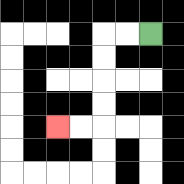{'start': '[6, 1]', 'end': '[2, 5]', 'path_directions': 'L,L,D,D,D,D,L,L', 'path_coordinates': '[[6, 1], [5, 1], [4, 1], [4, 2], [4, 3], [4, 4], [4, 5], [3, 5], [2, 5]]'}